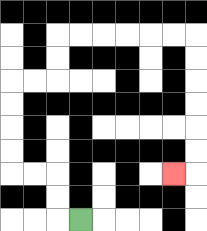{'start': '[3, 9]', 'end': '[7, 7]', 'path_directions': 'L,U,U,L,L,U,U,U,U,R,R,U,U,R,R,R,R,R,R,D,D,D,D,D,D,L', 'path_coordinates': '[[3, 9], [2, 9], [2, 8], [2, 7], [1, 7], [0, 7], [0, 6], [0, 5], [0, 4], [0, 3], [1, 3], [2, 3], [2, 2], [2, 1], [3, 1], [4, 1], [5, 1], [6, 1], [7, 1], [8, 1], [8, 2], [8, 3], [8, 4], [8, 5], [8, 6], [8, 7], [7, 7]]'}